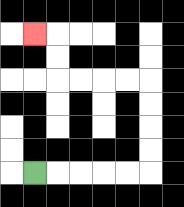{'start': '[1, 7]', 'end': '[1, 1]', 'path_directions': 'R,R,R,R,R,U,U,U,U,L,L,L,L,U,U,L', 'path_coordinates': '[[1, 7], [2, 7], [3, 7], [4, 7], [5, 7], [6, 7], [6, 6], [6, 5], [6, 4], [6, 3], [5, 3], [4, 3], [3, 3], [2, 3], [2, 2], [2, 1], [1, 1]]'}